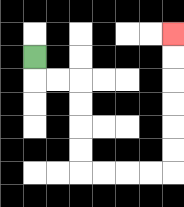{'start': '[1, 2]', 'end': '[7, 1]', 'path_directions': 'D,R,R,D,D,D,D,R,R,R,R,U,U,U,U,U,U', 'path_coordinates': '[[1, 2], [1, 3], [2, 3], [3, 3], [3, 4], [3, 5], [3, 6], [3, 7], [4, 7], [5, 7], [6, 7], [7, 7], [7, 6], [7, 5], [7, 4], [7, 3], [7, 2], [7, 1]]'}